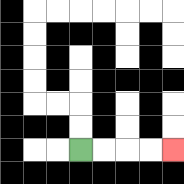{'start': '[3, 6]', 'end': '[7, 6]', 'path_directions': 'R,R,R,R', 'path_coordinates': '[[3, 6], [4, 6], [5, 6], [6, 6], [7, 6]]'}